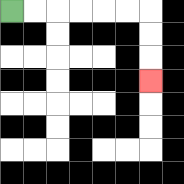{'start': '[0, 0]', 'end': '[6, 3]', 'path_directions': 'R,R,R,R,R,R,D,D,D', 'path_coordinates': '[[0, 0], [1, 0], [2, 0], [3, 0], [4, 0], [5, 0], [6, 0], [6, 1], [6, 2], [6, 3]]'}